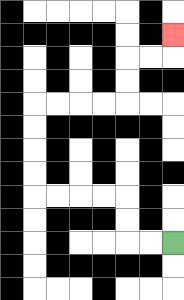{'start': '[7, 10]', 'end': '[7, 1]', 'path_directions': 'L,L,U,U,L,L,L,L,U,U,U,U,R,R,R,R,U,U,R,R,U', 'path_coordinates': '[[7, 10], [6, 10], [5, 10], [5, 9], [5, 8], [4, 8], [3, 8], [2, 8], [1, 8], [1, 7], [1, 6], [1, 5], [1, 4], [2, 4], [3, 4], [4, 4], [5, 4], [5, 3], [5, 2], [6, 2], [7, 2], [7, 1]]'}